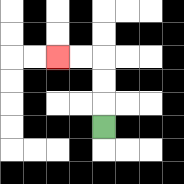{'start': '[4, 5]', 'end': '[2, 2]', 'path_directions': 'U,U,U,L,L', 'path_coordinates': '[[4, 5], [4, 4], [4, 3], [4, 2], [3, 2], [2, 2]]'}